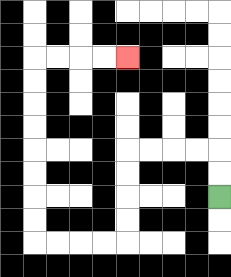{'start': '[9, 8]', 'end': '[5, 2]', 'path_directions': 'U,U,L,L,L,L,D,D,D,D,L,L,L,L,U,U,U,U,U,U,U,U,R,R,R,R', 'path_coordinates': '[[9, 8], [9, 7], [9, 6], [8, 6], [7, 6], [6, 6], [5, 6], [5, 7], [5, 8], [5, 9], [5, 10], [4, 10], [3, 10], [2, 10], [1, 10], [1, 9], [1, 8], [1, 7], [1, 6], [1, 5], [1, 4], [1, 3], [1, 2], [2, 2], [3, 2], [4, 2], [5, 2]]'}